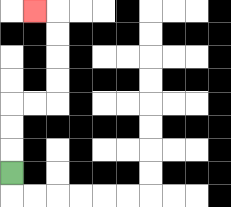{'start': '[0, 7]', 'end': '[1, 0]', 'path_directions': 'U,U,U,R,R,U,U,U,U,L', 'path_coordinates': '[[0, 7], [0, 6], [0, 5], [0, 4], [1, 4], [2, 4], [2, 3], [2, 2], [2, 1], [2, 0], [1, 0]]'}